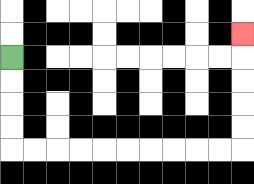{'start': '[0, 2]', 'end': '[10, 1]', 'path_directions': 'D,D,D,D,R,R,R,R,R,R,R,R,R,R,U,U,U,U,U', 'path_coordinates': '[[0, 2], [0, 3], [0, 4], [0, 5], [0, 6], [1, 6], [2, 6], [3, 6], [4, 6], [5, 6], [6, 6], [7, 6], [8, 6], [9, 6], [10, 6], [10, 5], [10, 4], [10, 3], [10, 2], [10, 1]]'}